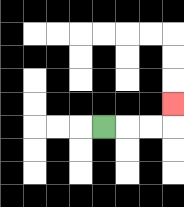{'start': '[4, 5]', 'end': '[7, 4]', 'path_directions': 'R,R,R,U', 'path_coordinates': '[[4, 5], [5, 5], [6, 5], [7, 5], [7, 4]]'}